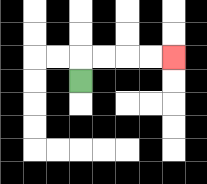{'start': '[3, 3]', 'end': '[7, 2]', 'path_directions': 'U,R,R,R,R', 'path_coordinates': '[[3, 3], [3, 2], [4, 2], [5, 2], [6, 2], [7, 2]]'}